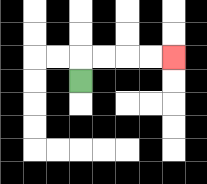{'start': '[3, 3]', 'end': '[7, 2]', 'path_directions': 'U,R,R,R,R', 'path_coordinates': '[[3, 3], [3, 2], [4, 2], [5, 2], [6, 2], [7, 2]]'}